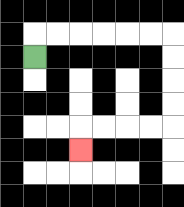{'start': '[1, 2]', 'end': '[3, 6]', 'path_directions': 'U,R,R,R,R,R,R,D,D,D,D,L,L,L,L,D', 'path_coordinates': '[[1, 2], [1, 1], [2, 1], [3, 1], [4, 1], [5, 1], [6, 1], [7, 1], [7, 2], [7, 3], [7, 4], [7, 5], [6, 5], [5, 5], [4, 5], [3, 5], [3, 6]]'}